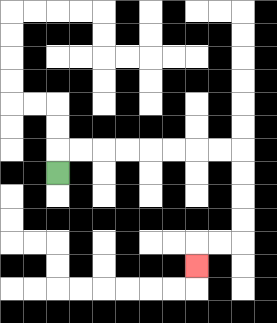{'start': '[2, 7]', 'end': '[8, 11]', 'path_directions': 'U,R,R,R,R,R,R,R,R,D,D,D,D,L,L,D', 'path_coordinates': '[[2, 7], [2, 6], [3, 6], [4, 6], [5, 6], [6, 6], [7, 6], [8, 6], [9, 6], [10, 6], [10, 7], [10, 8], [10, 9], [10, 10], [9, 10], [8, 10], [8, 11]]'}